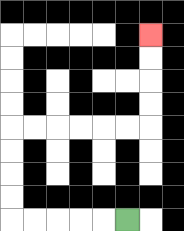{'start': '[5, 9]', 'end': '[6, 1]', 'path_directions': 'L,L,L,L,L,U,U,U,U,R,R,R,R,R,R,U,U,U,U', 'path_coordinates': '[[5, 9], [4, 9], [3, 9], [2, 9], [1, 9], [0, 9], [0, 8], [0, 7], [0, 6], [0, 5], [1, 5], [2, 5], [3, 5], [4, 5], [5, 5], [6, 5], [6, 4], [6, 3], [6, 2], [6, 1]]'}